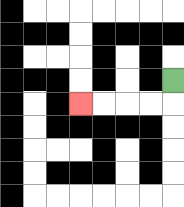{'start': '[7, 3]', 'end': '[3, 4]', 'path_directions': 'D,L,L,L,L', 'path_coordinates': '[[7, 3], [7, 4], [6, 4], [5, 4], [4, 4], [3, 4]]'}